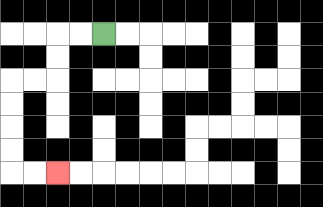{'start': '[4, 1]', 'end': '[2, 7]', 'path_directions': 'L,L,D,D,L,L,D,D,D,D,R,R', 'path_coordinates': '[[4, 1], [3, 1], [2, 1], [2, 2], [2, 3], [1, 3], [0, 3], [0, 4], [0, 5], [0, 6], [0, 7], [1, 7], [2, 7]]'}